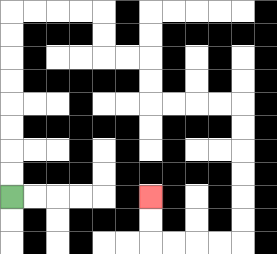{'start': '[0, 8]', 'end': '[6, 8]', 'path_directions': 'U,U,U,U,U,U,U,U,R,R,R,R,D,D,R,R,D,D,R,R,R,R,D,D,D,D,D,D,L,L,L,L,U,U', 'path_coordinates': '[[0, 8], [0, 7], [0, 6], [0, 5], [0, 4], [0, 3], [0, 2], [0, 1], [0, 0], [1, 0], [2, 0], [3, 0], [4, 0], [4, 1], [4, 2], [5, 2], [6, 2], [6, 3], [6, 4], [7, 4], [8, 4], [9, 4], [10, 4], [10, 5], [10, 6], [10, 7], [10, 8], [10, 9], [10, 10], [9, 10], [8, 10], [7, 10], [6, 10], [6, 9], [6, 8]]'}